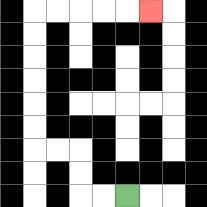{'start': '[5, 8]', 'end': '[6, 0]', 'path_directions': 'L,L,U,U,L,L,U,U,U,U,U,U,R,R,R,R,R', 'path_coordinates': '[[5, 8], [4, 8], [3, 8], [3, 7], [3, 6], [2, 6], [1, 6], [1, 5], [1, 4], [1, 3], [1, 2], [1, 1], [1, 0], [2, 0], [3, 0], [4, 0], [5, 0], [6, 0]]'}